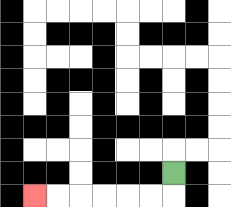{'start': '[7, 7]', 'end': '[1, 8]', 'path_directions': 'D,L,L,L,L,L,L', 'path_coordinates': '[[7, 7], [7, 8], [6, 8], [5, 8], [4, 8], [3, 8], [2, 8], [1, 8]]'}